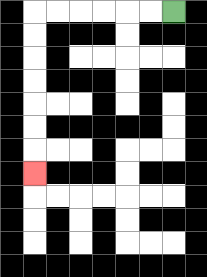{'start': '[7, 0]', 'end': '[1, 7]', 'path_directions': 'L,L,L,L,L,L,D,D,D,D,D,D,D', 'path_coordinates': '[[7, 0], [6, 0], [5, 0], [4, 0], [3, 0], [2, 0], [1, 0], [1, 1], [1, 2], [1, 3], [1, 4], [1, 5], [1, 6], [1, 7]]'}